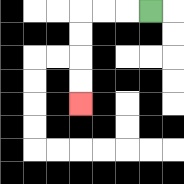{'start': '[6, 0]', 'end': '[3, 4]', 'path_directions': 'L,L,L,D,D,D,D', 'path_coordinates': '[[6, 0], [5, 0], [4, 0], [3, 0], [3, 1], [3, 2], [3, 3], [3, 4]]'}